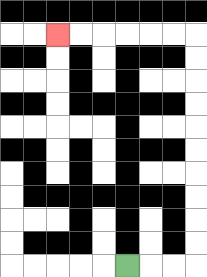{'start': '[5, 11]', 'end': '[2, 1]', 'path_directions': 'R,R,R,U,U,U,U,U,U,U,U,U,U,L,L,L,L,L,L', 'path_coordinates': '[[5, 11], [6, 11], [7, 11], [8, 11], [8, 10], [8, 9], [8, 8], [8, 7], [8, 6], [8, 5], [8, 4], [8, 3], [8, 2], [8, 1], [7, 1], [6, 1], [5, 1], [4, 1], [3, 1], [2, 1]]'}